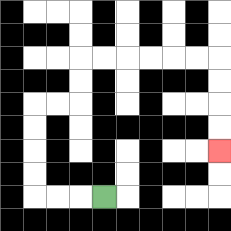{'start': '[4, 8]', 'end': '[9, 6]', 'path_directions': 'L,L,L,U,U,U,U,R,R,U,U,R,R,R,R,R,R,D,D,D,D', 'path_coordinates': '[[4, 8], [3, 8], [2, 8], [1, 8], [1, 7], [1, 6], [1, 5], [1, 4], [2, 4], [3, 4], [3, 3], [3, 2], [4, 2], [5, 2], [6, 2], [7, 2], [8, 2], [9, 2], [9, 3], [9, 4], [9, 5], [9, 6]]'}